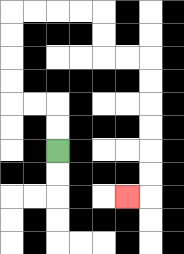{'start': '[2, 6]', 'end': '[5, 8]', 'path_directions': 'U,U,L,L,U,U,U,U,R,R,R,R,D,D,R,R,D,D,D,D,D,D,L', 'path_coordinates': '[[2, 6], [2, 5], [2, 4], [1, 4], [0, 4], [0, 3], [0, 2], [0, 1], [0, 0], [1, 0], [2, 0], [3, 0], [4, 0], [4, 1], [4, 2], [5, 2], [6, 2], [6, 3], [6, 4], [6, 5], [6, 6], [6, 7], [6, 8], [5, 8]]'}